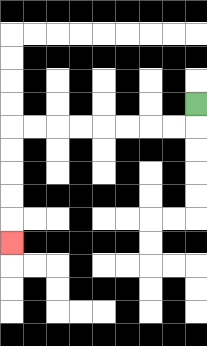{'start': '[8, 4]', 'end': '[0, 10]', 'path_directions': 'D,L,L,L,L,L,L,L,L,D,D,D,D,D', 'path_coordinates': '[[8, 4], [8, 5], [7, 5], [6, 5], [5, 5], [4, 5], [3, 5], [2, 5], [1, 5], [0, 5], [0, 6], [0, 7], [0, 8], [0, 9], [0, 10]]'}